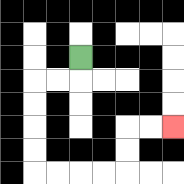{'start': '[3, 2]', 'end': '[7, 5]', 'path_directions': 'D,L,L,D,D,D,D,R,R,R,R,U,U,R,R', 'path_coordinates': '[[3, 2], [3, 3], [2, 3], [1, 3], [1, 4], [1, 5], [1, 6], [1, 7], [2, 7], [3, 7], [4, 7], [5, 7], [5, 6], [5, 5], [6, 5], [7, 5]]'}